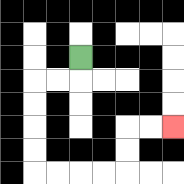{'start': '[3, 2]', 'end': '[7, 5]', 'path_directions': 'D,L,L,D,D,D,D,R,R,R,R,U,U,R,R', 'path_coordinates': '[[3, 2], [3, 3], [2, 3], [1, 3], [1, 4], [1, 5], [1, 6], [1, 7], [2, 7], [3, 7], [4, 7], [5, 7], [5, 6], [5, 5], [6, 5], [7, 5]]'}